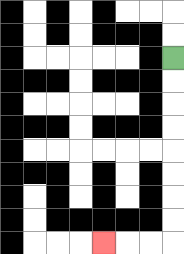{'start': '[7, 2]', 'end': '[4, 10]', 'path_directions': 'D,D,D,D,D,D,D,D,L,L,L', 'path_coordinates': '[[7, 2], [7, 3], [7, 4], [7, 5], [7, 6], [7, 7], [7, 8], [7, 9], [7, 10], [6, 10], [5, 10], [4, 10]]'}